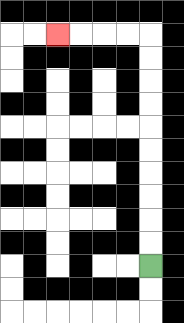{'start': '[6, 11]', 'end': '[2, 1]', 'path_directions': 'U,U,U,U,U,U,U,U,U,U,L,L,L,L', 'path_coordinates': '[[6, 11], [6, 10], [6, 9], [6, 8], [6, 7], [6, 6], [6, 5], [6, 4], [6, 3], [6, 2], [6, 1], [5, 1], [4, 1], [3, 1], [2, 1]]'}